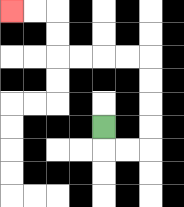{'start': '[4, 5]', 'end': '[0, 0]', 'path_directions': 'D,R,R,U,U,U,U,L,L,L,L,U,U,L,L', 'path_coordinates': '[[4, 5], [4, 6], [5, 6], [6, 6], [6, 5], [6, 4], [6, 3], [6, 2], [5, 2], [4, 2], [3, 2], [2, 2], [2, 1], [2, 0], [1, 0], [0, 0]]'}